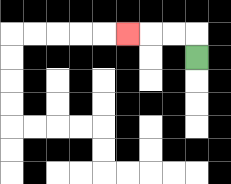{'start': '[8, 2]', 'end': '[5, 1]', 'path_directions': 'U,L,L,L', 'path_coordinates': '[[8, 2], [8, 1], [7, 1], [6, 1], [5, 1]]'}